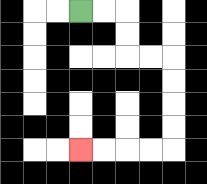{'start': '[3, 0]', 'end': '[3, 6]', 'path_directions': 'R,R,D,D,R,R,D,D,D,D,L,L,L,L', 'path_coordinates': '[[3, 0], [4, 0], [5, 0], [5, 1], [5, 2], [6, 2], [7, 2], [7, 3], [7, 4], [7, 5], [7, 6], [6, 6], [5, 6], [4, 6], [3, 6]]'}